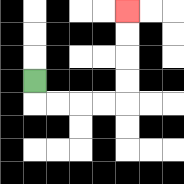{'start': '[1, 3]', 'end': '[5, 0]', 'path_directions': 'D,R,R,R,R,U,U,U,U', 'path_coordinates': '[[1, 3], [1, 4], [2, 4], [3, 4], [4, 4], [5, 4], [5, 3], [5, 2], [5, 1], [5, 0]]'}